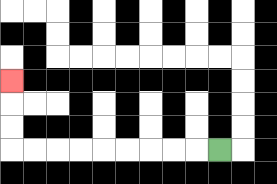{'start': '[9, 6]', 'end': '[0, 3]', 'path_directions': 'L,L,L,L,L,L,L,L,L,U,U,U', 'path_coordinates': '[[9, 6], [8, 6], [7, 6], [6, 6], [5, 6], [4, 6], [3, 6], [2, 6], [1, 6], [0, 6], [0, 5], [0, 4], [0, 3]]'}